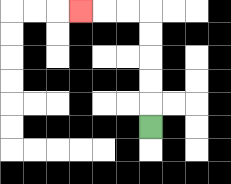{'start': '[6, 5]', 'end': '[3, 0]', 'path_directions': 'U,U,U,U,U,L,L,L', 'path_coordinates': '[[6, 5], [6, 4], [6, 3], [6, 2], [6, 1], [6, 0], [5, 0], [4, 0], [3, 0]]'}